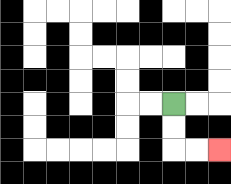{'start': '[7, 4]', 'end': '[9, 6]', 'path_directions': 'D,D,R,R', 'path_coordinates': '[[7, 4], [7, 5], [7, 6], [8, 6], [9, 6]]'}